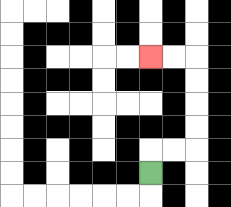{'start': '[6, 7]', 'end': '[6, 2]', 'path_directions': 'U,R,R,U,U,U,U,L,L', 'path_coordinates': '[[6, 7], [6, 6], [7, 6], [8, 6], [8, 5], [8, 4], [8, 3], [8, 2], [7, 2], [6, 2]]'}